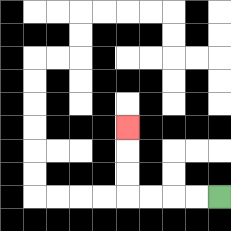{'start': '[9, 8]', 'end': '[5, 5]', 'path_directions': 'L,L,L,L,U,U,U', 'path_coordinates': '[[9, 8], [8, 8], [7, 8], [6, 8], [5, 8], [5, 7], [5, 6], [5, 5]]'}